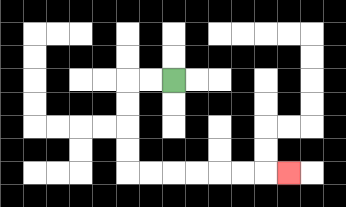{'start': '[7, 3]', 'end': '[12, 7]', 'path_directions': 'L,L,D,D,D,D,R,R,R,R,R,R,R', 'path_coordinates': '[[7, 3], [6, 3], [5, 3], [5, 4], [5, 5], [5, 6], [5, 7], [6, 7], [7, 7], [8, 7], [9, 7], [10, 7], [11, 7], [12, 7]]'}